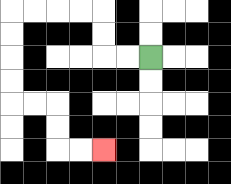{'start': '[6, 2]', 'end': '[4, 6]', 'path_directions': 'L,L,U,U,L,L,L,L,D,D,D,D,R,R,D,D,R,R', 'path_coordinates': '[[6, 2], [5, 2], [4, 2], [4, 1], [4, 0], [3, 0], [2, 0], [1, 0], [0, 0], [0, 1], [0, 2], [0, 3], [0, 4], [1, 4], [2, 4], [2, 5], [2, 6], [3, 6], [4, 6]]'}